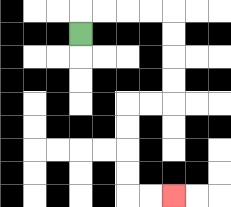{'start': '[3, 1]', 'end': '[7, 8]', 'path_directions': 'U,R,R,R,R,D,D,D,D,L,L,D,D,D,D,R,R', 'path_coordinates': '[[3, 1], [3, 0], [4, 0], [5, 0], [6, 0], [7, 0], [7, 1], [7, 2], [7, 3], [7, 4], [6, 4], [5, 4], [5, 5], [5, 6], [5, 7], [5, 8], [6, 8], [7, 8]]'}